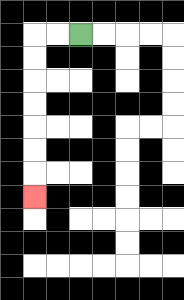{'start': '[3, 1]', 'end': '[1, 8]', 'path_directions': 'L,L,D,D,D,D,D,D,D', 'path_coordinates': '[[3, 1], [2, 1], [1, 1], [1, 2], [1, 3], [1, 4], [1, 5], [1, 6], [1, 7], [1, 8]]'}